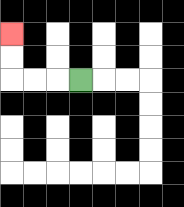{'start': '[3, 3]', 'end': '[0, 1]', 'path_directions': 'L,L,L,U,U', 'path_coordinates': '[[3, 3], [2, 3], [1, 3], [0, 3], [0, 2], [0, 1]]'}